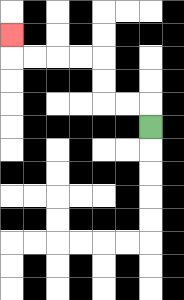{'start': '[6, 5]', 'end': '[0, 1]', 'path_directions': 'U,L,L,U,U,L,L,L,L,U', 'path_coordinates': '[[6, 5], [6, 4], [5, 4], [4, 4], [4, 3], [4, 2], [3, 2], [2, 2], [1, 2], [0, 2], [0, 1]]'}